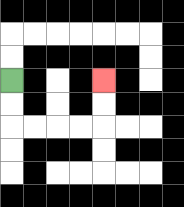{'start': '[0, 3]', 'end': '[4, 3]', 'path_directions': 'D,D,R,R,R,R,U,U', 'path_coordinates': '[[0, 3], [0, 4], [0, 5], [1, 5], [2, 5], [3, 5], [4, 5], [4, 4], [4, 3]]'}